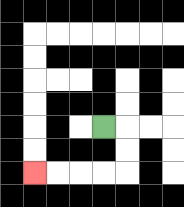{'start': '[4, 5]', 'end': '[1, 7]', 'path_directions': 'R,D,D,L,L,L,L', 'path_coordinates': '[[4, 5], [5, 5], [5, 6], [5, 7], [4, 7], [3, 7], [2, 7], [1, 7]]'}